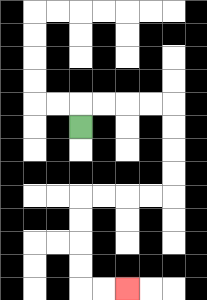{'start': '[3, 5]', 'end': '[5, 12]', 'path_directions': 'U,R,R,R,R,D,D,D,D,L,L,L,L,D,D,D,D,R,R', 'path_coordinates': '[[3, 5], [3, 4], [4, 4], [5, 4], [6, 4], [7, 4], [7, 5], [7, 6], [7, 7], [7, 8], [6, 8], [5, 8], [4, 8], [3, 8], [3, 9], [3, 10], [3, 11], [3, 12], [4, 12], [5, 12]]'}